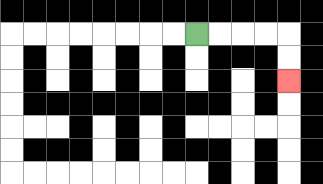{'start': '[8, 1]', 'end': '[12, 3]', 'path_directions': 'R,R,R,R,D,D', 'path_coordinates': '[[8, 1], [9, 1], [10, 1], [11, 1], [12, 1], [12, 2], [12, 3]]'}